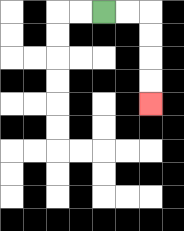{'start': '[4, 0]', 'end': '[6, 4]', 'path_directions': 'R,R,D,D,D,D', 'path_coordinates': '[[4, 0], [5, 0], [6, 0], [6, 1], [6, 2], [6, 3], [6, 4]]'}